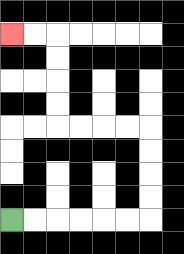{'start': '[0, 9]', 'end': '[0, 1]', 'path_directions': 'R,R,R,R,R,R,U,U,U,U,L,L,L,L,U,U,U,U,L,L', 'path_coordinates': '[[0, 9], [1, 9], [2, 9], [3, 9], [4, 9], [5, 9], [6, 9], [6, 8], [6, 7], [6, 6], [6, 5], [5, 5], [4, 5], [3, 5], [2, 5], [2, 4], [2, 3], [2, 2], [2, 1], [1, 1], [0, 1]]'}